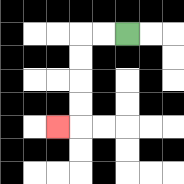{'start': '[5, 1]', 'end': '[2, 5]', 'path_directions': 'L,L,D,D,D,D,L', 'path_coordinates': '[[5, 1], [4, 1], [3, 1], [3, 2], [3, 3], [3, 4], [3, 5], [2, 5]]'}